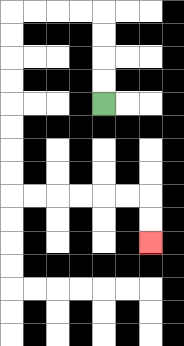{'start': '[4, 4]', 'end': '[6, 10]', 'path_directions': 'U,U,U,U,L,L,L,L,D,D,D,D,D,D,D,D,R,R,R,R,R,R,D,D', 'path_coordinates': '[[4, 4], [4, 3], [4, 2], [4, 1], [4, 0], [3, 0], [2, 0], [1, 0], [0, 0], [0, 1], [0, 2], [0, 3], [0, 4], [0, 5], [0, 6], [0, 7], [0, 8], [1, 8], [2, 8], [3, 8], [4, 8], [5, 8], [6, 8], [6, 9], [6, 10]]'}